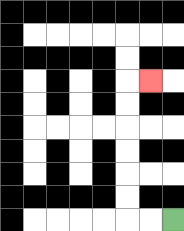{'start': '[7, 9]', 'end': '[6, 3]', 'path_directions': 'L,L,U,U,U,U,U,U,R', 'path_coordinates': '[[7, 9], [6, 9], [5, 9], [5, 8], [5, 7], [5, 6], [5, 5], [5, 4], [5, 3], [6, 3]]'}